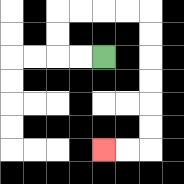{'start': '[4, 2]', 'end': '[4, 6]', 'path_directions': 'L,L,U,U,R,R,R,R,D,D,D,D,D,D,L,L', 'path_coordinates': '[[4, 2], [3, 2], [2, 2], [2, 1], [2, 0], [3, 0], [4, 0], [5, 0], [6, 0], [6, 1], [6, 2], [6, 3], [6, 4], [6, 5], [6, 6], [5, 6], [4, 6]]'}